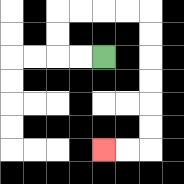{'start': '[4, 2]', 'end': '[4, 6]', 'path_directions': 'L,L,U,U,R,R,R,R,D,D,D,D,D,D,L,L', 'path_coordinates': '[[4, 2], [3, 2], [2, 2], [2, 1], [2, 0], [3, 0], [4, 0], [5, 0], [6, 0], [6, 1], [6, 2], [6, 3], [6, 4], [6, 5], [6, 6], [5, 6], [4, 6]]'}